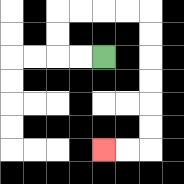{'start': '[4, 2]', 'end': '[4, 6]', 'path_directions': 'L,L,U,U,R,R,R,R,D,D,D,D,D,D,L,L', 'path_coordinates': '[[4, 2], [3, 2], [2, 2], [2, 1], [2, 0], [3, 0], [4, 0], [5, 0], [6, 0], [6, 1], [6, 2], [6, 3], [6, 4], [6, 5], [6, 6], [5, 6], [4, 6]]'}